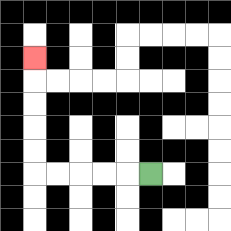{'start': '[6, 7]', 'end': '[1, 2]', 'path_directions': 'L,L,L,L,L,U,U,U,U,U', 'path_coordinates': '[[6, 7], [5, 7], [4, 7], [3, 7], [2, 7], [1, 7], [1, 6], [1, 5], [1, 4], [1, 3], [1, 2]]'}